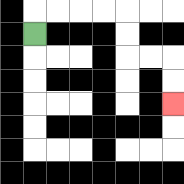{'start': '[1, 1]', 'end': '[7, 4]', 'path_directions': 'U,R,R,R,R,D,D,R,R,D,D', 'path_coordinates': '[[1, 1], [1, 0], [2, 0], [3, 0], [4, 0], [5, 0], [5, 1], [5, 2], [6, 2], [7, 2], [7, 3], [7, 4]]'}